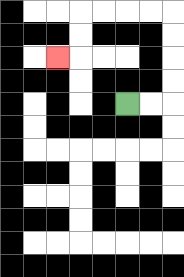{'start': '[5, 4]', 'end': '[2, 2]', 'path_directions': 'R,R,U,U,U,U,L,L,L,L,D,D,L', 'path_coordinates': '[[5, 4], [6, 4], [7, 4], [7, 3], [7, 2], [7, 1], [7, 0], [6, 0], [5, 0], [4, 0], [3, 0], [3, 1], [3, 2], [2, 2]]'}